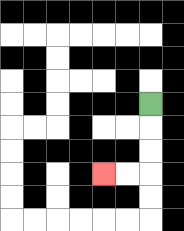{'start': '[6, 4]', 'end': '[4, 7]', 'path_directions': 'D,D,D,L,L', 'path_coordinates': '[[6, 4], [6, 5], [6, 6], [6, 7], [5, 7], [4, 7]]'}